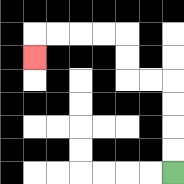{'start': '[7, 7]', 'end': '[1, 2]', 'path_directions': 'U,U,U,U,L,L,U,U,L,L,L,L,D', 'path_coordinates': '[[7, 7], [7, 6], [7, 5], [7, 4], [7, 3], [6, 3], [5, 3], [5, 2], [5, 1], [4, 1], [3, 1], [2, 1], [1, 1], [1, 2]]'}